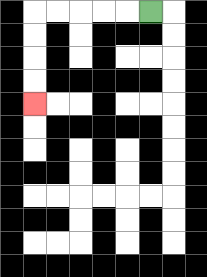{'start': '[6, 0]', 'end': '[1, 4]', 'path_directions': 'L,L,L,L,L,D,D,D,D', 'path_coordinates': '[[6, 0], [5, 0], [4, 0], [3, 0], [2, 0], [1, 0], [1, 1], [1, 2], [1, 3], [1, 4]]'}